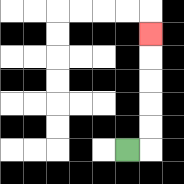{'start': '[5, 6]', 'end': '[6, 1]', 'path_directions': 'R,U,U,U,U,U', 'path_coordinates': '[[5, 6], [6, 6], [6, 5], [6, 4], [6, 3], [6, 2], [6, 1]]'}